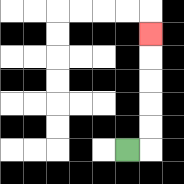{'start': '[5, 6]', 'end': '[6, 1]', 'path_directions': 'R,U,U,U,U,U', 'path_coordinates': '[[5, 6], [6, 6], [6, 5], [6, 4], [6, 3], [6, 2], [6, 1]]'}